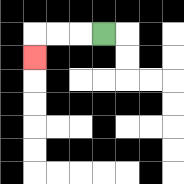{'start': '[4, 1]', 'end': '[1, 2]', 'path_directions': 'L,L,L,D', 'path_coordinates': '[[4, 1], [3, 1], [2, 1], [1, 1], [1, 2]]'}